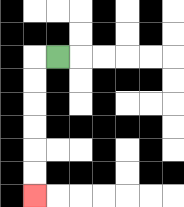{'start': '[2, 2]', 'end': '[1, 8]', 'path_directions': 'L,D,D,D,D,D,D', 'path_coordinates': '[[2, 2], [1, 2], [1, 3], [1, 4], [1, 5], [1, 6], [1, 7], [1, 8]]'}